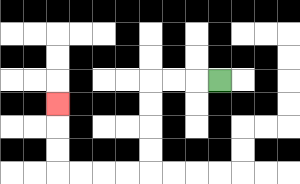{'start': '[9, 3]', 'end': '[2, 4]', 'path_directions': 'L,L,L,D,D,D,D,L,L,L,L,U,U,U', 'path_coordinates': '[[9, 3], [8, 3], [7, 3], [6, 3], [6, 4], [6, 5], [6, 6], [6, 7], [5, 7], [4, 7], [3, 7], [2, 7], [2, 6], [2, 5], [2, 4]]'}